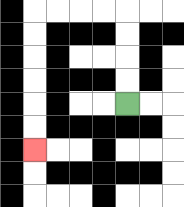{'start': '[5, 4]', 'end': '[1, 6]', 'path_directions': 'U,U,U,U,L,L,L,L,D,D,D,D,D,D', 'path_coordinates': '[[5, 4], [5, 3], [5, 2], [5, 1], [5, 0], [4, 0], [3, 0], [2, 0], [1, 0], [1, 1], [1, 2], [1, 3], [1, 4], [1, 5], [1, 6]]'}